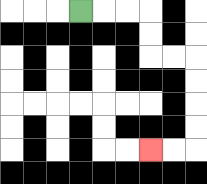{'start': '[3, 0]', 'end': '[6, 6]', 'path_directions': 'R,R,R,D,D,R,R,D,D,D,D,L,L', 'path_coordinates': '[[3, 0], [4, 0], [5, 0], [6, 0], [6, 1], [6, 2], [7, 2], [8, 2], [8, 3], [8, 4], [8, 5], [8, 6], [7, 6], [6, 6]]'}